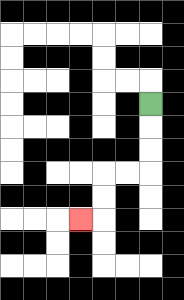{'start': '[6, 4]', 'end': '[3, 9]', 'path_directions': 'D,D,D,L,L,D,D,L', 'path_coordinates': '[[6, 4], [6, 5], [6, 6], [6, 7], [5, 7], [4, 7], [4, 8], [4, 9], [3, 9]]'}